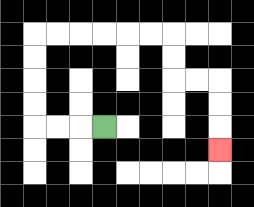{'start': '[4, 5]', 'end': '[9, 6]', 'path_directions': 'L,L,L,U,U,U,U,R,R,R,R,R,R,D,D,R,R,D,D,D', 'path_coordinates': '[[4, 5], [3, 5], [2, 5], [1, 5], [1, 4], [1, 3], [1, 2], [1, 1], [2, 1], [3, 1], [4, 1], [5, 1], [6, 1], [7, 1], [7, 2], [7, 3], [8, 3], [9, 3], [9, 4], [9, 5], [9, 6]]'}